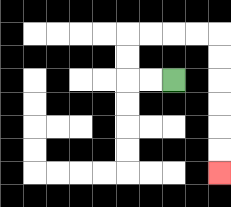{'start': '[7, 3]', 'end': '[9, 7]', 'path_directions': 'L,L,U,U,R,R,R,R,D,D,D,D,D,D', 'path_coordinates': '[[7, 3], [6, 3], [5, 3], [5, 2], [5, 1], [6, 1], [7, 1], [8, 1], [9, 1], [9, 2], [9, 3], [9, 4], [9, 5], [9, 6], [9, 7]]'}